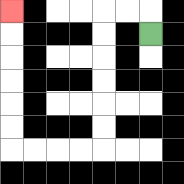{'start': '[6, 1]', 'end': '[0, 0]', 'path_directions': 'U,L,L,D,D,D,D,D,D,L,L,L,L,U,U,U,U,U,U', 'path_coordinates': '[[6, 1], [6, 0], [5, 0], [4, 0], [4, 1], [4, 2], [4, 3], [4, 4], [4, 5], [4, 6], [3, 6], [2, 6], [1, 6], [0, 6], [0, 5], [0, 4], [0, 3], [0, 2], [0, 1], [0, 0]]'}